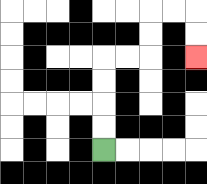{'start': '[4, 6]', 'end': '[8, 2]', 'path_directions': 'U,U,U,U,R,R,U,U,R,R,D,D', 'path_coordinates': '[[4, 6], [4, 5], [4, 4], [4, 3], [4, 2], [5, 2], [6, 2], [6, 1], [6, 0], [7, 0], [8, 0], [8, 1], [8, 2]]'}